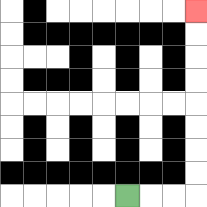{'start': '[5, 8]', 'end': '[8, 0]', 'path_directions': 'R,R,R,U,U,U,U,U,U,U,U', 'path_coordinates': '[[5, 8], [6, 8], [7, 8], [8, 8], [8, 7], [8, 6], [8, 5], [8, 4], [8, 3], [8, 2], [8, 1], [8, 0]]'}